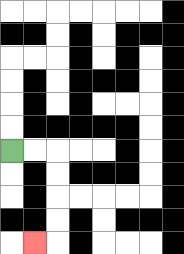{'start': '[0, 6]', 'end': '[1, 10]', 'path_directions': 'R,R,D,D,D,D,L', 'path_coordinates': '[[0, 6], [1, 6], [2, 6], [2, 7], [2, 8], [2, 9], [2, 10], [1, 10]]'}